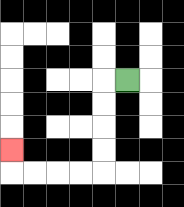{'start': '[5, 3]', 'end': '[0, 6]', 'path_directions': 'L,D,D,D,D,L,L,L,L,U', 'path_coordinates': '[[5, 3], [4, 3], [4, 4], [4, 5], [4, 6], [4, 7], [3, 7], [2, 7], [1, 7], [0, 7], [0, 6]]'}